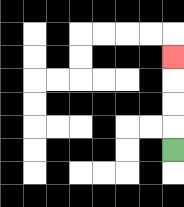{'start': '[7, 6]', 'end': '[7, 2]', 'path_directions': 'U,U,U,U', 'path_coordinates': '[[7, 6], [7, 5], [7, 4], [7, 3], [7, 2]]'}